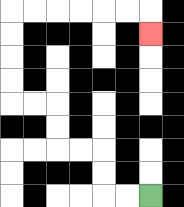{'start': '[6, 8]', 'end': '[6, 1]', 'path_directions': 'L,L,U,U,L,L,U,U,L,L,U,U,U,U,R,R,R,R,R,R,D', 'path_coordinates': '[[6, 8], [5, 8], [4, 8], [4, 7], [4, 6], [3, 6], [2, 6], [2, 5], [2, 4], [1, 4], [0, 4], [0, 3], [0, 2], [0, 1], [0, 0], [1, 0], [2, 0], [3, 0], [4, 0], [5, 0], [6, 0], [6, 1]]'}